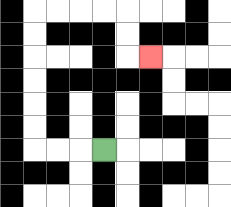{'start': '[4, 6]', 'end': '[6, 2]', 'path_directions': 'L,L,L,U,U,U,U,U,U,R,R,R,R,D,D,R', 'path_coordinates': '[[4, 6], [3, 6], [2, 6], [1, 6], [1, 5], [1, 4], [1, 3], [1, 2], [1, 1], [1, 0], [2, 0], [3, 0], [4, 0], [5, 0], [5, 1], [5, 2], [6, 2]]'}